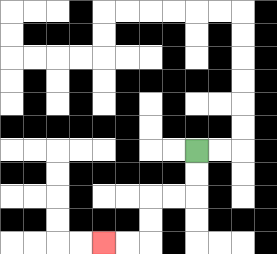{'start': '[8, 6]', 'end': '[4, 10]', 'path_directions': 'D,D,L,L,D,D,L,L', 'path_coordinates': '[[8, 6], [8, 7], [8, 8], [7, 8], [6, 8], [6, 9], [6, 10], [5, 10], [4, 10]]'}